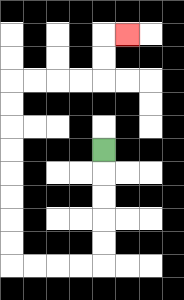{'start': '[4, 6]', 'end': '[5, 1]', 'path_directions': 'D,D,D,D,D,L,L,L,L,U,U,U,U,U,U,U,U,R,R,R,R,U,U,R', 'path_coordinates': '[[4, 6], [4, 7], [4, 8], [4, 9], [4, 10], [4, 11], [3, 11], [2, 11], [1, 11], [0, 11], [0, 10], [0, 9], [0, 8], [0, 7], [0, 6], [0, 5], [0, 4], [0, 3], [1, 3], [2, 3], [3, 3], [4, 3], [4, 2], [4, 1], [5, 1]]'}